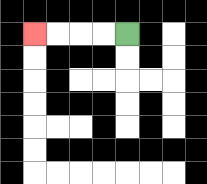{'start': '[5, 1]', 'end': '[1, 1]', 'path_directions': 'L,L,L,L', 'path_coordinates': '[[5, 1], [4, 1], [3, 1], [2, 1], [1, 1]]'}